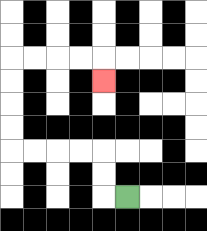{'start': '[5, 8]', 'end': '[4, 3]', 'path_directions': 'L,U,U,L,L,L,L,U,U,U,U,R,R,R,R,D', 'path_coordinates': '[[5, 8], [4, 8], [4, 7], [4, 6], [3, 6], [2, 6], [1, 6], [0, 6], [0, 5], [0, 4], [0, 3], [0, 2], [1, 2], [2, 2], [3, 2], [4, 2], [4, 3]]'}